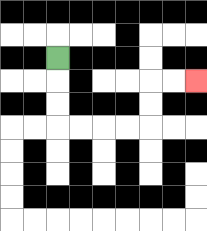{'start': '[2, 2]', 'end': '[8, 3]', 'path_directions': 'D,D,D,R,R,R,R,U,U,R,R', 'path_coordinates': '[[2, 2], [2, 3], [2, 4], [2, 5], [3, 5], [4, 5], [5, 5], [6, 5], [6, 4], [6, 3], [7, 3], [8, 3]]'}